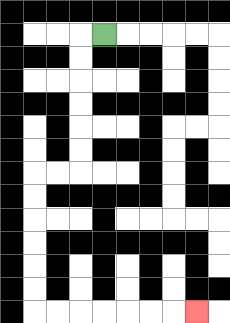{'start': '[4, 1]', 'end': '[8, 13]', 'path_directions': 'L,D,D,D,D,D,D,L,L,D,D,D,D,D,D,R,R,R,R,R,R,R', 'path_coordinates': '[[4, 1], [3, 1], [3, 2], [3, 3], [3, 4], [3, 5], [3, 6], [3, 7], [2, 7], [1, 7], [1, 8], [1, 9], [1, 10], [1, 11], [1, 12], [1, 13], [2, 13], [3, 13], [4, 13], [5, 13], [6, 13], [7, 13], [8, 13]]'}